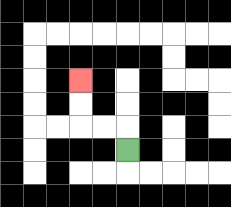{'start': '[5, 6]', 'end': '[3, 3]', 'path_directions': 'U,L,L,U,U', 'path_coordinates': '[[5, 6], [5, 5], [4, 5], [3, 5], [3, 4], [3, 3]]'}